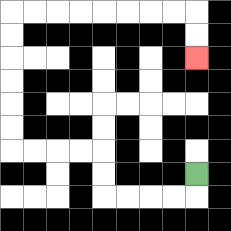{'start': '[8, 7]', 'end': '[8, 2]', 'path_directions': 'D,L,L,L,L,U,U,L,L,L,L,U,U,U,U,U,U,R,R,R,R,R,R,R,R,D,D', 'path_coordinates': '[[8, 7], [8, 8], [7, 8], [6, 8], [5, 8], [4, 8], [4, 7], [4, 6], [3, 6], [2, 6], [1, 6], [0, 6], [0, 5], [0, 4], [0, 3], [0, 2], [0, 1], [0, 0], [1, 0], [2, 0], [3, 0], [4, 0], [5, 0], [6, 0], [7, 0], [8, 0], [8, 1], [8, 2]]'}